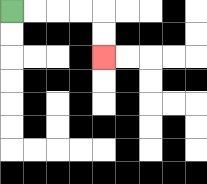{'start': '[0, 0]', 'end': '[4, 2]', 'path_directions': 'R,R,R,R,D,D', 'path_coordinates': '[[0, 0], [1, 0], [2, 0], [3, 0], [4, 0], [4, 1], [4, 2]]'}